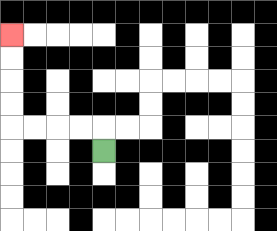{'start': '[4, 6]', 'end': '[0, 1]', 'path_directions': 'U,L,L,L,L,U,U,U,U', 'path_coordinates': '[[4, 6], [4, 5], [3, 5], [2, 5], [1, 5], [0, 5], [0, 4], [0, 3], [0, 2], [0, 1]]'}